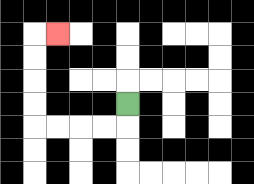{'start': '[5, 4]', 'end': '[2, 1]', 'path_directions': 'D,L,L,L,L,U,U,U,U,R', 'path_coordinates': '[[5, 4], [5, 5], [4, 5], [3, 5], [2, 5], [1, 5], [1, 4], [1, 3], [1, 2], [1, 1], [2, 1]]'}